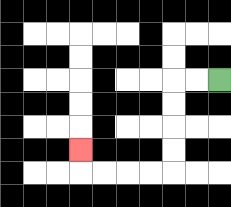{'start': '[9, 3]', 'end': '[3, 6]', 'path_directions': 'L,L,D,D,D,D,L,L,L,L,U', 'path_coordinates': '[[9, 3], [8, 3], [7, 3], [7, 4], [7, 5], [7, 6], [7, 7], [6, 7], [5, 7], [4, 7], [3, 7], [3, 6]]'}